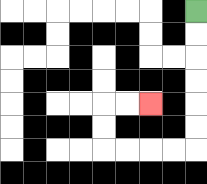{'start': '[8, 0]', 'end': '[6, 4]', 'path_directions': 'D,D,D,D,D,D,L,L,L,L,U,U,R,R', 'path_coordinates': '[[8, 0], [8, 1], [8, 2], [8, 3], [8, 4], [8, 5], [8, 6], [7, 6], [6, 6], [5, 6], [4, 6], [4, 5], [4, 4], [5, 4], [6, 4]]'}